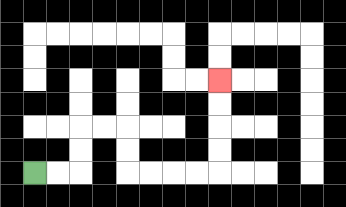{'start': '[1, 7]', 'end': '[9, 3]', 'path_directions': 'R,R,U,U,R,R,D,D,R,R,R,R,U,U,U,U', 'path_coordinates': '[[1, 7], [2, 7], [3, 7], [3, 6], [3, 5], [4, 5], [5, 5], [5, 6], [5, 7], [6, 7], [7, 7], [8, 7], [9, 7], [9, 6], [9, 5], [9, 4], [9, 3]]'}